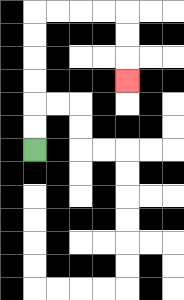{'start': '[1, 6]', 'end': '[5, 3]', 'path_directions': 'U,U,U,U,U,U,R,R,R,R,D,D,D', 'path_coordinates': '[[1, 6], [1, 5], [1, 4], [1, 3], [1, 2], [1, 1], [1, 0], [2, 0], [3, 0], [4, 0], [5, 0], [5, 1], [5, 2], [5, 3]]'}